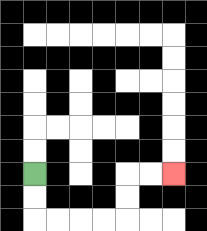{'start': '[1, 7]', 'end': '[7, 7]', 'path_directions': 'D,D,R,R,R,R,U,U,R,R', 'path_coordinates': '[[1, 7], [1, 8], [1, 9], [2, 9], [3, 9], [4, 9], [5, 9], [5, 8], [5, 7], [6, 7], [7, 7]]'}